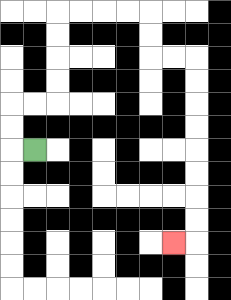{'start': '[1, 6]', 'end': '[7, 10]', 'path_directions': 'L,U,U,R,R,U,U,U,U,R,R,R,R,D,D,R,R,D,D,D,D,D,D,D,D,L', 'path_coordinates': '[[1, 6], [0, 6], [0, 5], [0, 4], [1, 4], [2, 4], [2, 3], [2, 2], [2, 1], [2, 0], [3, 0], [4, 0], [5, 0], [6, 0], [6, 1], [6, 2], [7, 2], [8, 2], [8, 3], [8, 4], [8, 5], [8, 6], [8, 7], [8, 8], [8, 9], [8, 10], [7, 10]]'}